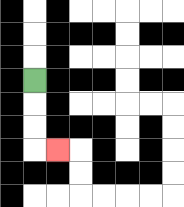{'start': '[1, 3]', 'end': '[2, 6]', 'path_directions': 'D,D,D,R', 'path_coordinates': '[[1, 3], [1, 4], [1, 5], [1, 6], [2, 6]]'}